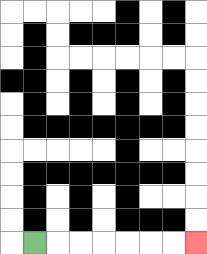{'start': '[1, 10]', 'end': '[8, 10]', 'path_directions': 'R,R,R,R,R,R,R', 'path_coordinates': '[[1, 10], [2, 10], [3, 10], [4, 10], [5, 10], [6, 10], [7, 10], [8, 10]]'}